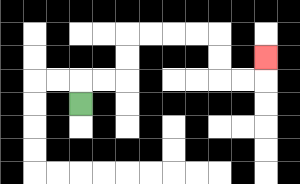{'start': '[3, 4]', 'end': '[11, 2]', 'path_directions': 'U,R,R,U,U,R,R,R,R,D,D,R,R,U', 'path_coordinates': '[[3, 4], [3, 3], [4, 3], [5, 3], [5, 2], [5, 1], [6, 1], [7, 1], [8, 1], [9, 1], [9, 2], [9, 3], [10, 3], [11, 3], [11, 2]]'}